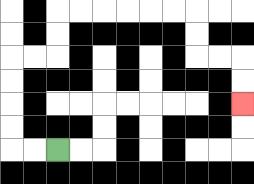{'start': '[2, 6]', 'end': '[10, 4]', 'path_directions': 'L,L,U,U,U,U,R,R,U,U,R,R,R,R,R,R,D,D,R,R,D,D', 'path_coordinates': '[[2, 6], [1, 6], [0, 6], [0, 5], [0, 4], [0, 3], [0, 2], [1, 2], [2, 2], [2, 1], [2, 0], [3, 0], [4, 0], [5, 0], [6, 0], [7, 0], [8, 0], [8, 1], [8, 2], [9, 2], [10, 2], [10, 3], [10, 4]]'}